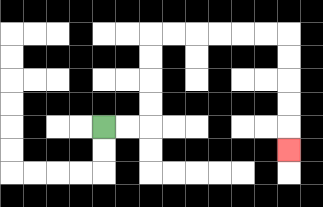{'start': '[4, 5]', 'end': '[12, 6]', 'path_directions': 'R,R,U,U,U,U,R,R,R,R,R,R,D,D,D,D,D', 'path_coordinates': '[[4, 5], [5, 5], [6, 5], [6, 4], [6, 3], [6, 2], [6, 1], [7, 1], [8, 1], [9, 1], [10, 1], [11, 1], [12, 1], [12, 2], [12, 3], [12, 4], [12, 5], [12, 6]]'}